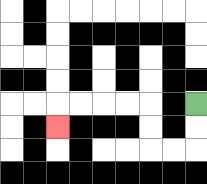{'start': '[8, 4]', 'end': '[2, 5]', 'path_directions': 'D,D,L,L,U,U,L,L,L,L,D', 'path_coordinates': '[[8, 4], [8, 5], [8, 6], [7, 6], [6, 6], [6, 5], [6, 4], [5, 4], [4, 4], [3, 4], [2, 4], [2, 5]]'}